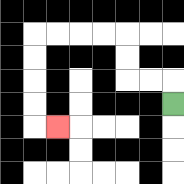{'start': '[7, 4]', 'end': '[2, 5]', 'path_directions': 'U,L,L,U,U,L,L,L,L,D,D,D,D,R', 'path_coordinates': '[[7, 4], [7, 3], [6, 3], [5, 3], [5, 2], [5, 1], [4, 1], [3, 1], [2, 1], [1, 1], [1, 2], [1, 3], [1, 4], [1, 5], [2, 5]]'}